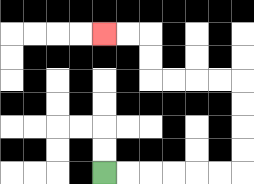{'start': '[4, 7]', 'end': '[4, 1]', 'path_directions': 'R,R,R,R,R,R,U,U,U,U,L,L,L,L,U,U,L,L', 'path_coordinates': '[[4, 7], [5, 7], [6, 7], [7, 7], [8, 7], [9, 7], [10, 7], [10, 6], [10, 5], [10, 4], [10, 3], [9, 3], [8, 3], [7, 3], [6, 3], [6, 2], [6, 1], [5, 1], [4, 1]]'}